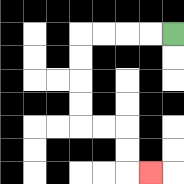{'start': '[7, 1]', 'end': '[6, 7]', 'path_directions': 'L,L,L,L,D,D,D,D,R,R,D,D,R', 'path_coordinates': '[[7, 1], [6, 1], [5, 1], [4, 1], [3, 1], [3, 2], [3, 3], [3, 4], [3, 5], [4, 5], [5, 5], [5, 6], [5, 7], [6, 7]]'}